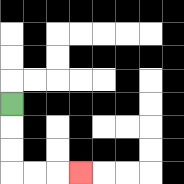{'start': '[0, 4]', 'end': '[3, 7]', 'path_directions': 'D,D,D,R,R,R', 'path_coordinates': '[[0, 4], [0, 5], [0, 6], [0, 7], [1, 7], [2, 7], [3, 7]]'}